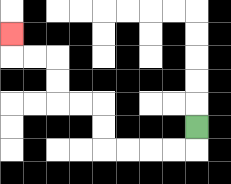{'start': '[8, 5]', 'end': '[0, 1]', 'path_directions': 'D,L,L,L,L,U,U,L,L,U,U,L,L,U', 'path_coordinates': '[[8, 5], [8, 6], [7, 6], [6, 6], [5, 6], [4, 6], [4, 5], [4, 4], [3, 4], [2, 4], [2, 3], [2, 2], [1, 2], [0, 2], [0, 1]]'}